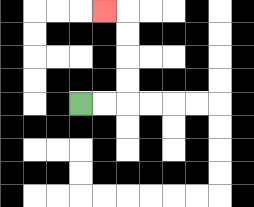{'start': '[3, 4]', 'end': '[4, 0]', 'path_directions': 'R,R,U,U,U,U,L', 'path_coordinates': '[[3, 4], [4, 4], [5, 4], [5, 3], [5, 2], [5, 1], [5, 0], [4, 0]]'}